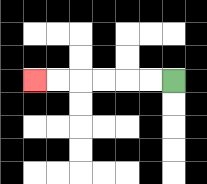{'start': '[7, 3]', 'end': '[1, 3]', 'path_directions': 'L,L,L,L,L,L', 'path_coordinates': '[[7, 3], [6, 3], [5, 3], [4, 3], [3, 3], [2, 3], [1, 3]]'}